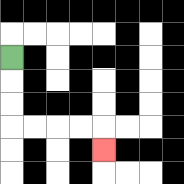{'start': '[0, 2]', 'end': '[4, 6]', 'path_directions': 'D,D,D,R,R,R,R,D', 'path_coordinates': '[[0, 2], [0, 3], [0, 4], [0, 5], [1, 5], [2, 5], [3, 5], [4, 5], [4, 6]]'}